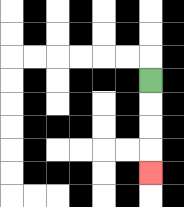{'start': '[6, 3]', 'end': '[6, 7]', 'path_directions': 'D,D,D,D', 'path_coordinates': '[[6, 3], [6, 4], [6, 5], [6, 6], [6, 7]]'}